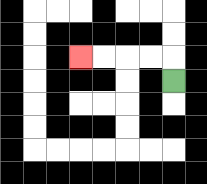{'start': '[7, 3]', 'end': '[3, 2]', 'path_directions': 'U,L,L,L,L', 'path_coordinates': '[[7, 3], [7, 2], [6, 2], [5, 2], [4, 2], [3, 2]]'}